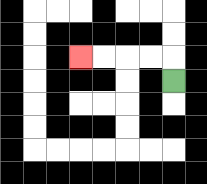{'start': '[7, 3]', 'end': '[3, 2]', 'path_directions': 'U,L,L,L,L', 'path_coordinates': '[[7, 3], [7, 2], [6, 2], [5, 2], [4, 2], [3, 2]]'}